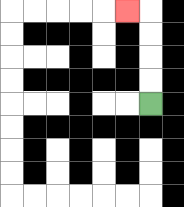{'start': '[6, 4]', 'end': '[5, 0]', 'path_directions': 'U,U,U,U,L', 'path_coordinates': '[[6, 4], [6, 3], [6, 2], [6, 1], [6, 0], [5, 0]]'}